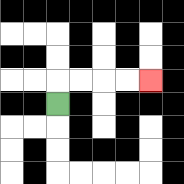{'start': '[2, 4]', 'end': '[6, 3]', 'path_directions': 'U,R,R,R,R', 'path_coordinates': '[[2, 4], [2, 3], [3, 3], [4, 3], [5, 3], [6, 3]]'}